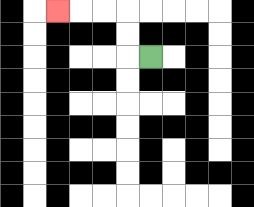{'start': '[6, 2]', 'end': '[2, 0]', 'path_directions': 'L,U,U,L,L,L', 'path_coordinates': '[[6, 2], [5, 2], [5, 1], [5, 0], [4, 0], [3, 0], [2, 0]]'}